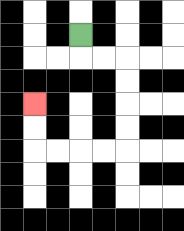{'start': '[3, 1]', 'end': '[1, 4]', 'path_directions': 'D,R,R,D,D,D,D,L,L,L,L,U,U', 'path_coordinates': '[[3, 1], [3, 2], [4, 2], [5, 2], [5, 3], [5, 4], [5, 5], [5, 6], [4, 6], [3, 6], [2, 6], [1, 6], [1, 5], [1, 4]]'}